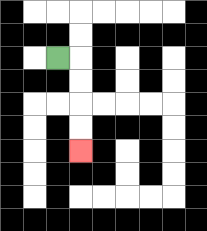{'start': '[2, 2]', 'end': '[3, 6]', 'path_directions': 'R,D,D,D,D', 'path_coordinates': '[[2, 2], [3, 2], [3, 3], [3, 4], [3, 5], [3, 6]]'}